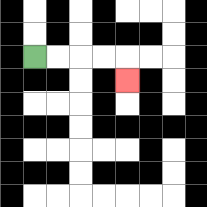{'start': '[1, 2]', 'end': '[5, 3]', 'path_directions': 'R,R,R,R,D', 'path_coordinates': '[[1, 2], [2, 2], [3, 2], [4, 2], [5, 2], [5, 3]]'}